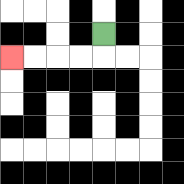{'start': '[4, 1]', 'end': '[0, 2]', 'path_directions': 'D,L,L,L,L', 'path_coordinates': '[[4, 1], [4, 2], [3, 2], [2, 2], [1, 2], [0, 2]]'}